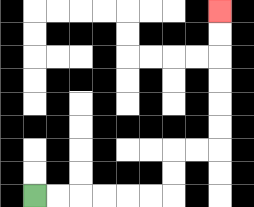{'start': '[1, 8]', 'end': '[9, 0]', 'path_directions': 'R,R,R,R,R,R,U,U,R,R,U,U,U,U,U,U', 'path_coordinates': '[[1, 8], [2, 8], [3, 8], [4, 8], [5, 8], [6, 8], [7, 8], [7, 7], [7, 6], [8, 6], [9, 6], [9, 5], [9, 4], [9, 3], [9, 2], [9, 1], [9, 0]]'}